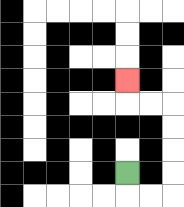{'start': '[5, 7]', 'end': '[5, 3]', 'path_directions': 'D,R,R,U,U,U,U,L,L,U', 'path_coordinates': '[[5, 7], [5, 8], [6, 8], [7, 8], [7, 7], [7, 6], [7, 5], [7, 4], [6, 4], [5, 4], [5, 3]]'}